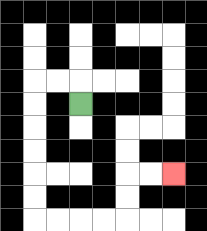{'start': '[3, 4]', 'end': '[7, 7]', 'path_directions': 'U,L,L,D,D,D,D,D,D,R,R,R,R,U,U,R,R', 'path_coordinates': '[[3, 4], [3, 3], [2, 3], [1, 3], [1, 4], [1, 5], [1, 6], [1, 7], [1, 8], [1, 9], [2, 9], [3, 9], [4, 9], [5, 9], [5, 8], [5, 7], [6, 7], [7, 7]]'}